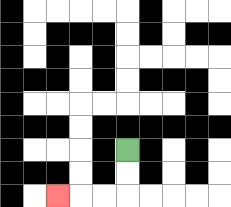{'start': '[5, 6]', 'end': '[2, 8]', 'path_directions': 'D,D,L,L,L', 'path_coordinates': '[[5, 6], [5, 7], [5, 8], [4, 8], [3, 8], [2, 8]]'}